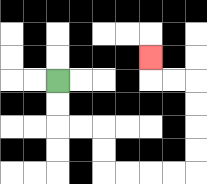{'start': '[2, 3]', 'end': '[6, 2]', 'path_directions': 'D,D,R,R,D,D,R,R,R,R,U,U,U,U,L,L,U', 'path_coordinates': '[[2, 3], [2, 4], [2, 5], [3, 5], [4, 5], [4, 6], [4, 7], [5, 7], [6, 7], [7, 7], [8, 7], [8, 6], [8, 5], [8, 4], [8, 3], [7, 3], [6, 3], [6, 2]]'}